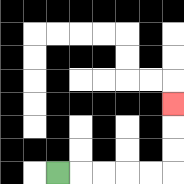{'start': '[2, 7]', 'end': '[7, 4]', 'path_directions': 'R,R,R,R,R,U,U,U', 'path_coordinates': '[[2, 7], [3, 7], [4, 7], [5, 7], [6, 7], [7, 7], [7, 6], [7, 5], [7, 4]]'}